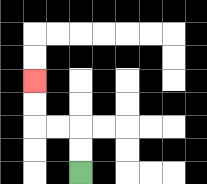{'start': '[3, 7]', 'end': '[1, 3]', 'path_directions': 'U,U,L,L,U,U', 'path_coordinates': '[[3, 7], [3, 6], [3, 5], [2, 5], [1, 5], [1, 4], [1, 3]]'}